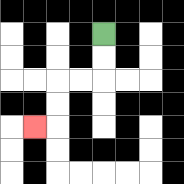{'start': '[4, 1]', 'end': '[1, 5]', 'path_directions': 'D,D,L,L,D,D,L', 'path_coordinates': '[[4, 1], [4, 2], [4, 3], [3, 3], [2, 3], [2, 4], [2, 5], [1, 5]]'}